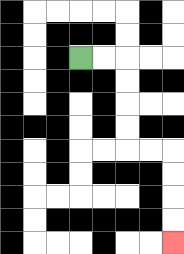{'start': '[3, 2]', 'end': '[7, 10]', 'path_directions': 'R,R,D,D,D,D,R,R,D,D,D,D', 'path_coordinates': '[[3, 2], [4, 2], [5, 2], [5, 3], [5, 4], [5, 5], [5, 6], [6, 6], [7, 6], [7, 7], [7, 8], [7, 9], [7, 10]]'}